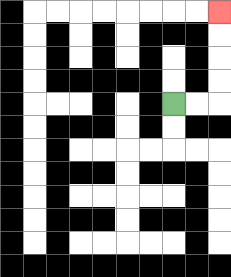{'start': '[7, 4]', 'end': '[9, 0]', 'path_directions': 'R,R,U,U,U,U', 'path_coordinates': '[[7, 4], [8, 4], [9, 4], [9, 3], [9, 2], [9, 1], [9, 0]]'}